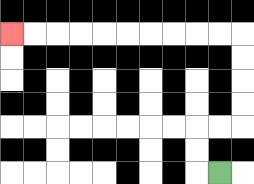{'start': '[9, 7]', 'end': '[0, 1]', 'path_directions': 'L,U,U,R,R,U,U,U,U,L,L,L,L,L,L,L,L,L,L', 'path_coordinates': '[[9, 7], [8, 7], [8, 6], [8, 5], [9, 5], [10, 5], [10, 4], [10, 3], [10, 2], [10, 1], [9, 1], [8, 1], [7, 1], [6, 1], [5, 1], [4, 1], [3, 1], [2, 1], [1, 1], [0, 1]]'}